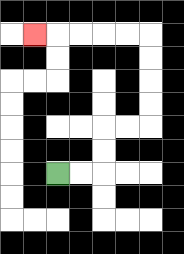{'start': '[2, 7]', 'end': '[1, 1]', 'path_directions': 'R,R,U,U,R,R,U,U,U,U,L,L,L,L,L', 'path_coordinates': '[[2, 7], [3, 7], [4, 7], [4, 6], [4, 5], [5, 5], [6, 5], [6, 4], [6, 3], [6, 2], [6, 1], [5, 1], [4, 1], [3, 1], [2, 1], [1, 1]]'}